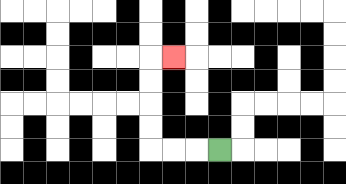{'start': '[9, 6]', 'end': '[7, 2]', 'path_directions': 'L,L,L,U,U,U,U,R', 'path_coordinates': '[[9, 6], [8, 6], [7, 6], [6, 6], [6, 5], [6, 4], [6, 3], [6, 2], [7, 2]]'}